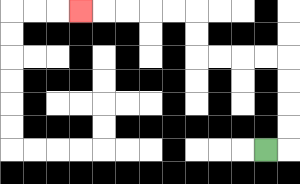{'start': '[11, 6]', 'end': '[3, 0]', 'path_directions': 'R,U,U,U,U,L,L,L,L,U,U,L,L,L,L,L', 'path_coordinates': '[[11, 6], [12, 6], [12, 5], [12, 4], [12, 3], [12, 2], [11, 2], [10, 2], [9, 2], [8, 2], [8, 1], [8, 0], [7, 0], [6, 0], [5, 0], [4, 0], [3, 0]]'}